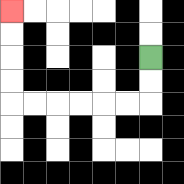{'start': '[6, 2]', 'end': '[0, 0]', 'path_directions': 'D,D,L,L,L,L,L,L,U,U,U,U', 'path_coordinates': '[[6, 2], [6, 3], [6, 4], [5, 4], [4, 4], [3, 4], [2, 4], [1, 4], [0, 4], [0, 3], [0, 2], [0, 1], [0, 0]]'}